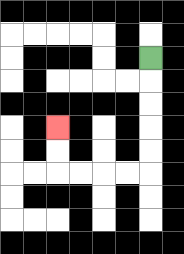{'start': '[6, 2]', 'end': '[2, 5]', 'path_directions': 'D,D,D,D,D,L,L,L,L,U,U', 'path_coordinates': '[[6, 2], [6, 3], [6, 4], [6, 5], [6, 6], [6, 7], [5, 7], [4, 7], [3, 7], [2, 7], [2, 6], [2, 5]]'}